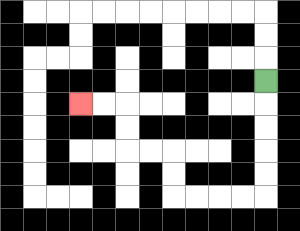{'start': '[11, 3]', 'end': '[3, 4]', 'path_directions': 'D,D,D,D,D,L,L,L,L,U,U,L,L,U,U,L,L', 'path_coordinates': '[[11, 3], [11, 4], [11, 5], [11, 6], [11, 7], [11, 8], [10, 8], [9, 8], [8, 8], [7, 8], [7, 7], [7, 6], [6, 6], [5, 6], [5, 5], [5, 4], [4, 4], [3, 4]]'}